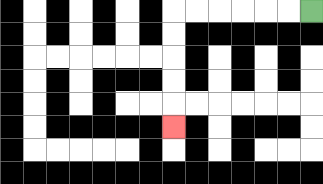{'start': '[13, 0]', 'end': '[7, 5]', 'path_directions': 'L,L,L,L,L,L,D,D,D,D,D', 'path_coordinates': '[[13, 0], [12, 0], [11, 0], [10, 0], [9, 0], [8, 0], [7, 0], [7, 1], [7, 2], [7, 3], [7, 4], [7, 5]]'}